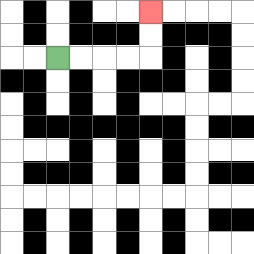{'start': '[2, 2]', 'end': '[6, 0]', 'path_directions': 'R,R,R,R,U,U', 'path_coordinates': '[[2, 2], [3, 2], [4, 2], [5, 2], [6, 2], [6, 1], [6, 0]]'}